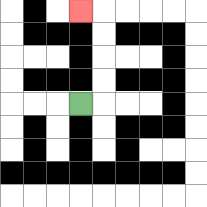{'start': '[3, 4]', 'end': '[3, 0]', 'path_directions': 'R,U,U,U,U,L', 'path_coordinates': '[[3, 4], [4, 4], [4, 3], [4, 2], [4, 1], [4, 0], [3, 0]]'}